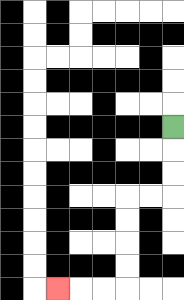{'start': '[7, 5]', 'end': '[2, 12]', 'path_directions': 'D,D,D,L,L,D,D,D,D,L,L,L', 'path_coordinates': '[[7, 5], [7, 6], [7, 7], [7, 8], [6, 8], [5, 8], [5, 9], [5, 10], [5, 11], [5, 12], [4, 12], [3, 12], [2, 12]]'}